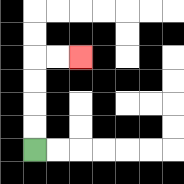{'start': '[1, 6]', 'end': '[3, 2]', 'path_directions': 'U,U,U,U,R,R', 'path_coordinates': '[[1, 6], [1, 5], [1, 4], [1, 3], [1, 2], [2, 2], [3, 2]]'}